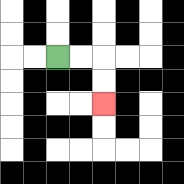{'start': '[2, 2]', 'end': '[4, 4]', 'path_directions': 'R,R,D,D', 'path_coordinates': '[[2, 2], [3, 2], [4, 2], [4, 3], [4, 4]]'}